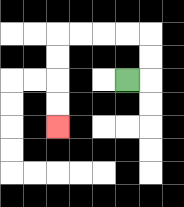{'start': '[5, 3]', 'end': '[2, 5]', 'path_directions': 'R,U,U,L,L,L,L,D,D,D,D', 'path_coordinates': '[[5, 3], [6, 3], [6, 2], [6, 1], [5, 1], [4, 1], [3, 1], [2, 1], [2, 2], [2, 3], [2, 4], [2, 5]]'}